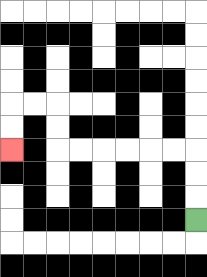{'start': '[8, 9]', 'end': '[0, 6]', 'path_directions': 'U,U,U,L,L,L,L,L,L,U,U,L,L,D,D', 'path_coordinates': '[[8, 9], [8, 8], [8, 7], [8, 6], [7, 6], [6, 6], [5, 6], [4, 6], [3, 6], [2, 6], [2, 5], [2, 4], [1, 4], [0, 4], [0, 5], [0, 6]]'}